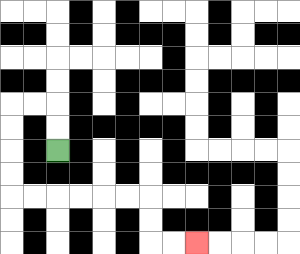{'start': '[2, 6]', 'end': '[8, 10]', 'path_directions': 'U,U,L,L,D,D,D,D,R,R,R,R,R,R,D,D,R,R', 'path_coordinates': '[[2, 6], [2, 5], [2, 4], [1, 4], [0, 4], [0, 5], [0, 6], [0, 7], [0, 8], [1, 8], [2, 8], [3, 8], [4, 8], [5, 8], [6, 8], [6, 9], [6, 10], [7, 10], [8, 10]]'}